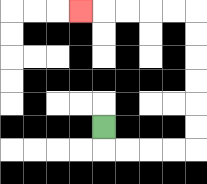{'start': '[4, 5]', 'end': '[3, 0]', 'path_directions': 'D,R,R,R,R,U,U,U,U,U,U,L,L,L,L,L', 'path_coordinates': '[[4, 5], [4, 6], [5, 6], [6, 6], [7, 6], [8, 6], [8, 5], [8, 4], [8, 3], [8, 2], [8, 1], [8, 0], [7, 0], [6, 0], [5, 0], [4, 0], [3, 0]]'}